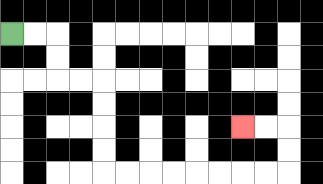{'start': '[0, 1]', 'end': '[10, 5]', 'path_directions': 'R,R,D,D,R,R,D,D,D,D,R,R,R,R,R,R,R,R,U,U,L,L', 'path_coordinates': '[[0, 1], [1, 1], [2, 1], [2, 2], [2, 3], [3, 3], [4, 3], [4, 4], [4, 5], [4, 6], [4, 7], [5, 7], [6, 7], [7, 7], [8, 7], [9, 7], [10, 7], [11, 7], [12, 7], [12, 6], [12, 5], [11, 5], [10, 5]]'}